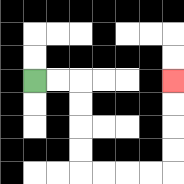{'start': '[1, 3]', 'end': '[7, 3]', 'path_directions': 'R,R,D,D,D,D,R,R,R,R,U,U,U,U', 'path_coordinates': '[[1, 3], [2, 3], [3, 3], [3, 4], [3, 5], [3, 6], [3, 7], [4, 7], [5, 7], [6, 7], [7, 7], [7, 6], [7, 5], [7, 4], [7, 3]]'}